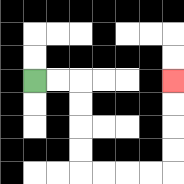{'start': '[1, 3]', 'end': '[7, 3]', 'path_directions': 'R,R,D,D,D,D,R,R,R,R,U,U,U,U', 'path_coordinates': '[[1, 3], [2, 3], [3, 3], [3, 4], [3, 5], [3, 6], [3, 7], [4, 7], [5, 7], [6, 7], [7, 7], [7, 6], [7, 5], [7, 4], [7, 3]]'}